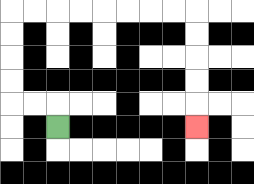{'start': '[2, 5]', 'end': '[8, 5]', 'path_directions': 'U,L,L,U,U,U,U,R,R,R,R,R,R,R,R,D,D,D,D,D', 'path_coordinates': '[[2, 5], [2, 4], [1, 4], [0, 4], [0, 3], [0, 2], [0, 1], [0, 0], [1, 0], [2, 0], [3, 0], [4, 0], [5, 0], [6, 0], [7, 0], [8, 0], [8, 1], [8, 2], [8, 3], [8, 4], [8, 5]]'}